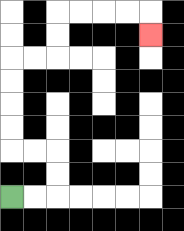{'start': '[0, 8]', 'end': '[6, 1]', 'path_directions': 'R,R,U,U,L,L,U,U,U,U,R,R,U,U,R,R,R,R,D', 'path_coordinates': '[[0, 8], [1, 8], [2, 8], [2, 7], [2, 6], [1, 6], [0, 6], [0, 5], [0, 4], [0, 3], [0, 2], [1, 2], [2, 2], [2, 1], [2, 0], [3, 0], [4, 0], [5, 0], [6, 0], [6, 1]]'}